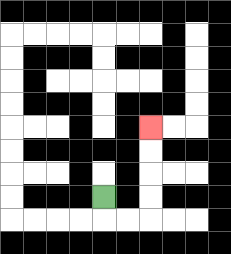{'start': '[4, 8]', 'end': '[6, 5]', 'path_directions': 'D,R,R,U,U,U,U', 'path_coordinates': '[[4, 8], [4, 9], [5, 9], [6, 9], [6, 8], [6, 7], [6, 6], [6, 5]]'}